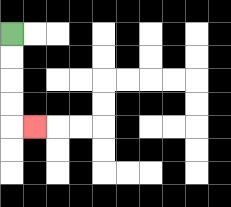{'start': '[0, 1]', 'end': '[1, 5]', 'path_directions': 'D,D,D,D,R', 'path_coordinates': '[[0, 1], [0, 2], [0, 3], [0, 4], [0, 5], [1, 5]]'}